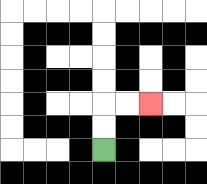{'start': '[4, 6]', 'end': '[6, 4]', 'path_directions': 'U,U,R,R', 'path_coordinates': '[[4, 6], [4, 5], [4, 4], [5, 4], [6, 4]]'}